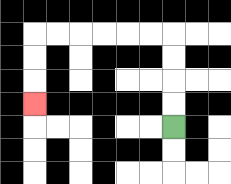{'start': '[7, 5]', 'end': '[1, 4]', 'path_directions': 'U,U,U,U,L,L,L,L,L,L,D,D,D', 'path_coordinates': '[[7, 5], [7, 4], [7, 3], [7, 2], [7, 1], [6, 1], [5, 1], [4, 1], [3, 1], [2, 1], [1, 1], [1, 2], [1, 3], [1, 4]]'}